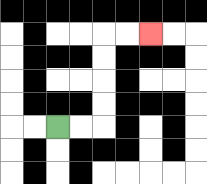{'start': '[2, 5]', 'end': '[6, 1]', 'path_directions': 'R,R,U,U,U,U,R,R', 'path_coordinates': '[[2, 5], [3, 5], [4, 5], [4, 4], [4, 3], [4, 2], [4, 1], [5, 1], [6, 1]]'}